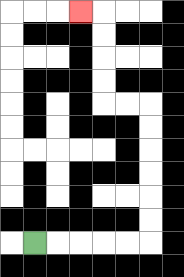{'start': '[1, 10]', 'end': '[3, 0]', 'path_directions': 'R,R,R,R,R,U,U,U,U,U,U,L,L,U,U,U,U,L', 'path_coordinates': '[[1, 10], [2, 10], [3, 10], [4, 10], [5, 10], [6, 10], [6, 9], [6, 8], [6, 7], [6, 6], [6, 5], [6, 4], [5, 4], [4, 4], [4, 3], [4, 2], [4, 1], [4, 0], [3, 0]]'}